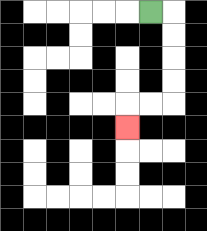{'start': '[6, 0]', 'end': '[5, 5]', 'path_directions': 'R,D,D,D,D,L,L,D', 'path_coordinates': '[[6, 0], [7, 0], [7, 1], [7, 2], [7, 3], [7, 4], [6, 4], [5, 4], [5, 5]]'}